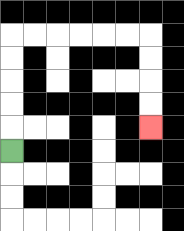{'start': '[0, 6]', 'end': '[6, 5]', 'path_directions': 'U,U,U,U,U,R,R,R,R,R,R,D,D,D,D', 'path_coordinates': '[[0, 6], [0, 5], [0, 4], [0, 3], [0, 2], [0, 1], [1, 1], [2, 1], [3, 1], [4, 1], [5, 1], [6, 1], [6, 2], [6, 3], [6, 4], [6, 5]]'}